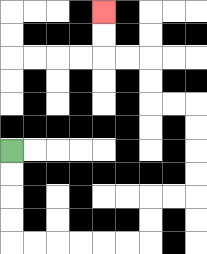{'start': '[0, 6]', 'end': '[4, 0]', 'path_directions': 'D,D,D,D,R,R,R,R,R,R,U,U,R,R,U,U,U,U,L,L,U,U,L,L,U,U', 'path_coordinates': '[[0, 6], [0, 7], [0, 8], [0, 9], [0, 10], [1, 10], [2, 10], [3, 10], [4, 10], [5, 10], [6, 10], [6, 9], [6, 8], [7, 8], [8, 8], [8, 7], [8, 6], [8, 5], [8, 4], [7, 4], [6, 4], [6, 3], [6, 2], [5, 2], [4, 2], [4, 1], [4, 0]]'}